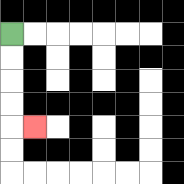{'start': '[0, 1]', 'end': '[1, 5]', 'path_directions': 'D,D,D,D,R', 'path_coordinates': '[[0, 1], [0, 2], [0, 3], [0, 4], [0, 5], [1, 5]]'}